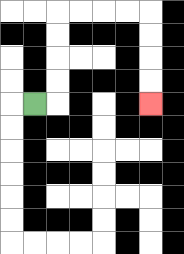{'start': '[1, 4]', 'end': '[6, 4]', 'path_directions': 'R,U,U,U,U,R,R,R,R,D,D,D,D', 'path_coordinates': '[[1, 4], [2, 4], [2, 3], [2, 2], [2, 1], [2, 0], [3, 0], [4, 0], [5, 0], [6, 0], [6, 1], [6, 2], [6, 3], [6, 4]]'}